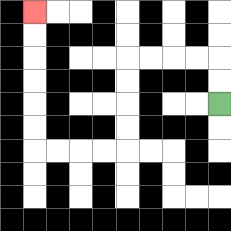{'start': '[9, 4]', 'end': '[1, 0]', 'path_directions': 'U,U,L,L,L,L,D,D,D,D,L,L,L,L,U,U,U,U,U,U', 'path_coordinates': '[[9, 4], [9, 3], [9, 2], [8, 2], [7, 2], [6, 2], [5, 2], [5, 3], [5, 4], [5, 5], [5, 6], [4, 6], [3, 6], [2, 6], [1, 6], [1, 5], [1, 4], [1, 3], [1, 2], [1, 1], [1, 0]]'}